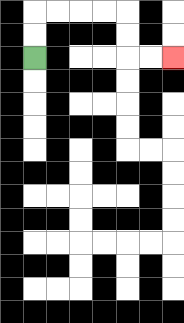{'start': '[1, 2]', 'end': '[7, 2]', 'path_directions': 'U,U,R,R,R,R,D,D,R,R', 'path_coordinates': '[[1, 2], [1, 1], [1, 0], [2, 0], [3, 0], [4, 0], [5, 0], [5, 1], [5, 2], [6, 2], [7, 2]]'}